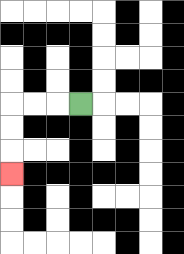{'start': '[3, 4]', 'end': '[0, 7]', 'path_directions': 'L,L,L,D,D,D', 'path_coordinates': '[[3, 4], [2, 4], [1, 4], [0, 4], [0, 5], [0, 6], [0, 7]]'}